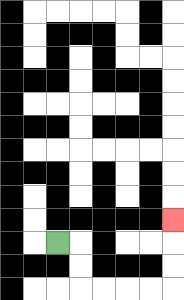{'start': '[2, 10]', 'end': '[7, 9]', 'path_directions': 'R,D,D,R,R,R,R,U,U,U', 'path_coordinates': '[[2, 10], [3, 10], [3, 11], [3, 12], [4, 12], [5, 12], [6, 12], [7, 12], [7, 11], [7, 10], [7, 9]]'}